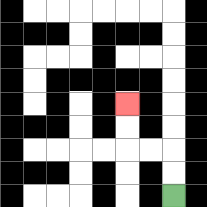{'start': '[7, 8]', 'end': '[5, 4]', 'path_directions': 'U,U,L,L,U,U', 'path_coordinates': '[[7, 8], [7, 7], [7, 6], [6, 6], [5, 6], [5, 5], [5, 4]]'}